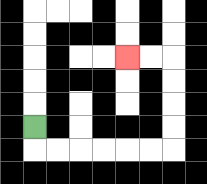{'start': '[1, 5]', 'end': '[5, 2]', 'path_directions': 'D,R,R,R,R,R,R,U,U,U,U,L,L', 'path_coordinates': '[[1, 5], [1, 6], [2, 6], [3, 6], [4, 6], [5, 6], [6, 6], [7, 6], [7, 5], [7, 4], [7, 3], [7, 2], [6, 2], [5, 2]]'}